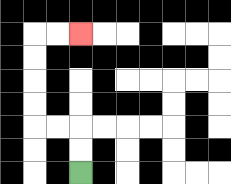{'start': '[3, 7]', 'end': '[3, 1]', 'path_directions': 'U,U,L,L,U,U,U,U,R,R', 'path_coordinates': '[[3, 7], [3, 6], [3, 5], [2, 5], [1, 5], [1, 4], [1, 3], [1, 2], [1, 1], [2, 1], [3, 1]]'}